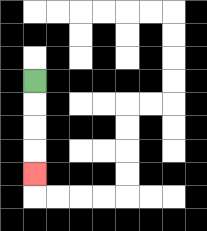{'start': '[1, 3]', 'end': '[1, 7]', 'path_directions': 'D,D,D,D', 'path_coordinates': '[[1, 3], [1, 4], [1, 5], [1, 6], [1, 7]]'}